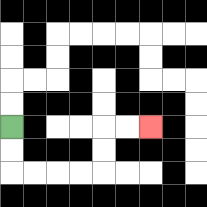{'start': '[0, 5]', 'end': '[6, 5]', 'path_directions': 'D,D,R,R,R,R,U,U,R,R', 'path_coordinates': '[[0, 5], [0, 6], [0, 7], [1, 7], [2, 7], [3, 7], [4, 7], [4, 6], [4, 5], [5, 5], [6, 5]]'}